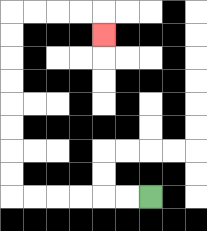{'start': '[6, 8]', 'end': '[4, 1]', 'path_directions': 'L,L,L,L,L,L,U,U,U,U,U,U,U,U,R,R,R,R,D', 'path_coordinates': '[[6, 8], [5, 8], [4, 8], [3, 8], [2, 8], [1, 8], [0, 8], [0, 7], [0, 6], [0, 5], [0, 4], [0, 3], [0, 2], [0, 1], [0, 0], [1, 0], [2, 0], [3, 0], [4, 0], [4, 1]]'}